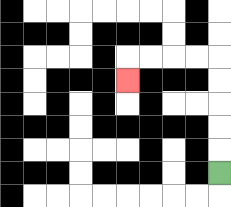{'start': '[9, 7]', 'end': '[5, 3]', 'path_directions': 'U,U,U,U,U,L,L,L,L,D', 'path_coordinates': '[[9, 7], [9, 6], [9, 5], [9, 4], [9, 3], [9, 2], [8, 2], [7, 2], [6, 2], [5, 2], [5, 3]]'}